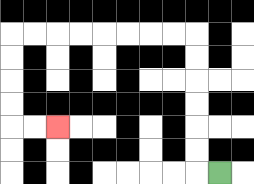{'start': '[9, 7]', 'end': '[2, 5]', 'path_directions': 'L,U,U,U,U,U,U,L,L,L,L,L,L,L,L,D,D,D,D,R,R', 'path_coordinates': '[[9, 7], [8, 7], [8, 6], [8, 5], [8, 4], [8, 3], [8, 2], [8, 1], [7, 1], [6, 1], [5, 1], [4, 1], [3, 1], [2, 1], [1, 1], [0, 1], [0, 2], [0, 3], [0, 4], [0, 5], [1, 5], [2, 5]]'}